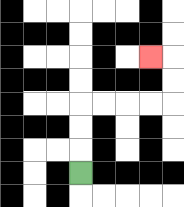{'start': '[3, 7]', 'end': '[6, 2]', 'path_directions': 'U,U,U,R,R,R,R,U,U,L', 'path_coordinates': '[[3, 7], [3, 6], [3, 5], [3, 4], [4, 4], [5, 4], [6, 4], [7, 4], [7, 3], [7, 2], [6, 2]]'}